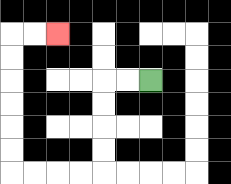{'start': '[6, 3]', 'end': '[2, 1]', 'path_directions': 'L,L,D,D,D,D,L,L,L,L,U,U,U,U,U,U,R,R', 'path_coordinates': '[[6, 3], [5, 3], [4, 3], [4, 4], [4, 5], [4, 6], [4, 7], [3, 7], [2, 7], [1, 7], [0, 7], [0, 6], [0, 5], [0, 4], [0, 3], [0, 2], [0, 1], [1, 1], [2, 1]]'}